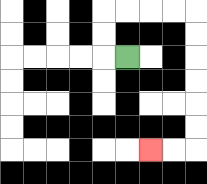{'start': '[5, 2]', 'end': '[6, 6]', 'path_directions': 'L,U,U,R,R,R,R,D,D,D,D,D,D,L,L', 'path_coordinates': '[[5, 2], [4, 2], [4, 1], [4, 0], [5, 0], [6, 0], [7, 0], [8, 0], [8, 1], [8, 2], [8, 3], [8, 4], [8, 5], [8, 6], [7, 6], [6, 6]]'}